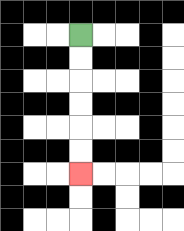{'start': '[3, 1]', 'end': '[3, 7]', 'path_directions': 'D,D,D,D,D,D', 'path_coordinates': '[[3, 1], [3, 2], [3, 3], [3, 4], [3, 5], [3, 6], [3, 7]]'}